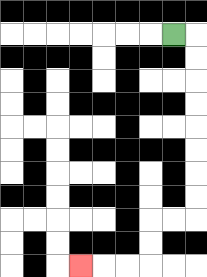{'start': '[7, 1]', 'end': '[3, 11]', 'path_directions': 'R,D,D,D,D,D,D,D,D,L,L,D,D,L,L,L', 'path_coordinates': '[[7, 1], [8, 1], [8, 2], [8, 3], [8, 4], [8, 5], [8, 6], [8, 7], [8, 8], [8, 9], [7, 9], [6, 9], [6, 10], [6, 11], [5, 11], [4, 11], [3, 11]]'}